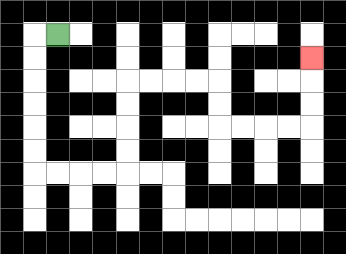{'start': '[2, 1]', 'end': '[13, 2]', 'path_directions': 'L,D,D,D,D,D,D,R,R,R,R,U,U,U,U,R,R,R,R,D,D,R,R,R,R,U,U,U', 'path_coordinates': '[[2, 1], [1, 1], [1, 2], [1, 3], [1, 4], [1, 5], [1, 6], [1, 7], [2, 7], [3, 7], [4, 7], [5, 7], [5, 6], [5, 5], [5, 4], [5, 3], [6, 3], [7, 3], [8, 3], [9, 3], [9, 4], [9, 5], [10, 5], [11, 5], [12, 5], [13, 5], [13, 4], [13, 3], [13, 2]]'}